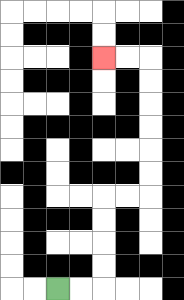{'start': '[2, 12]', 'end': '[4, 2]', 'path_directions': 'R,R,U,U,U,U,R,R,U,U,U,U,U,U,L,L', 'path_coordinates': '[[2, 12], [3, 12], [4, 12], [4, 11], [4, 10], [4, 9], [4, 8], [5, 8], [6, 8], [6, 7], [6, 6], [6, 5], [6, 4], [6, 3], [6, 2], [5, 2], [4, 2]]'}